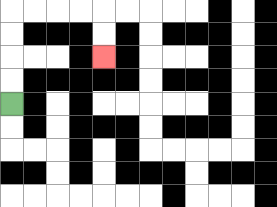{'start': '[0, 4]', 'end': '[4, 2]', 'path_directions': 'U,U,U,U,R,R,R,R,D,D', 'path_coordinates': '[[0, 4], [0, 3], [0, 2], [0, 1], [0, 0], [1, 0], [2, 0], [3, 0], [4, 0], [4, 1], [4, 2]]'}